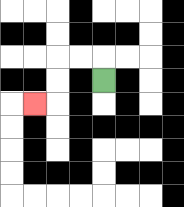{'start': '[4, 3]', 'end': '[1, 4]', 'path_directions': 'U,L,L,D,D,L', 'path_coordinates': '[[4, 3], [4, 2], [3, 2], [2, 2], [2, 3], [2, 4], [1, 4]]'}